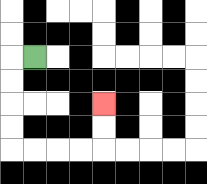{'start': '[1, 2]', 'end': '[4, 4]', 'path_directions': 'L,D,D,D,D,R,R,R,R,U,U', 'path_coordinates': '[[1, 2], [0, 2], [0, 3], [0, 4], [0, 5], [0, 6], [1, 6], [2, 6], [3, 6], [4, 6], [4, 5], [4, 4]]'}